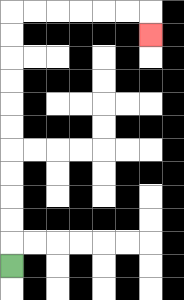{'start': '[0, 11]', 'end': '[6, 1]', 'path_directions': 'U,U,U,U,U,U,U,U,U,U,U,R,R,R,R,R,R,D', 'path_coordinates': '[[0, 11], [0, 10], [0, 9], [0, 8], [0, 7], [0, 6], [0, 5], [0, 4], [0, 3], [0, 2], [0, 1], [0, 0], [1, 0], [2, 0], [3, 0], [4, 0], [5, 0], [6, 0], [6, 1]]'}